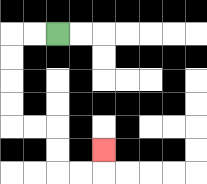{'start': '[2, 1]', 'end': '[4, 6]', 'path_directions': 'L,L,D,D,D,D,R,R,D,D,R,R,U', 'path_coordinates': '[[2, 1], [1, 1], [0, 1], [0, 2], [0, 3], [0, 4], [0, 5], [1, 5], [2, 5], [2, 6], [2, 7], [3, 7], [4, 7], [4, 6]]'}